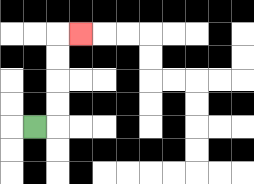{'start': '[1, 5]', 'end': '[3, 1]', 'path_directions': 'R,U,U,U,U,R', 'path_coordinates': '[[1, 5], [2, 5], [2, 4], [2, 3], [2, 2], [2, 1], [3, 1]]'}